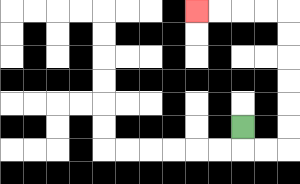{'start': '[10, 5]', 'end': '[8, 0]', 'path_directions': 'D,R,R,U,U,U,U,U,U,L,L,L,L', 'path_coordinates': '[[10, 5], [10, 6], [11, 6], [12, 6], [12, 5], [12, 4], [12, 3], [12, 2], [12, 1], [12, 0], [11, 0], [10, 0], [9, 0], [8, 0]]'}